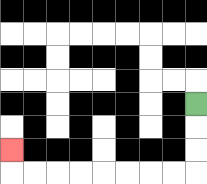{'start': '[8, 4]', 'end': '[0, 6]', 'path_directions': 'D,D,D,L,L,L,L,L,L,L,L,U', 'path_coordinates': '[[8, 4], [8, 5], [8, 6], [8, 7], [7, 7], [6, 7], [5, 7], [4, 7], [3, 7], [2, 7], [1, 7], [0, 7], [0, 6]]'}